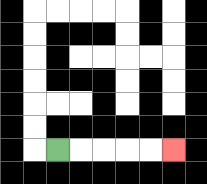{'start': '[2, 6]', 'end': '[7, 6]', 'path_directions': 'R,R,R,R,R', 'path_coordinates': '[[2, 6], [3, 6], [4, 6], [5, 6], [6, 6], [7, 6]]'}